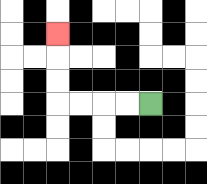{'start': '[6, 4]', 'end': '[2, 1]', 'path_directions': 'L,L,L,L,U,U,U', 'path_coordinates': '[[6, 4], [5, 4], [4, 4], [3, 4], [2, 4], [2, 3], [2, 2], [2, 1]]'}